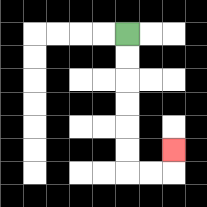{'start': '[5, 1]', 'end': '[7, 6]', 'path_directions': 'D,D,D,D,D,D,R,R,U', 'path_coordinates': '[[5, 1], [5, 2], [5, 3], [5, 4], [5, 5], [5, 6], [5, 7], [6, 7], [7, 7], [7, 6]]'}